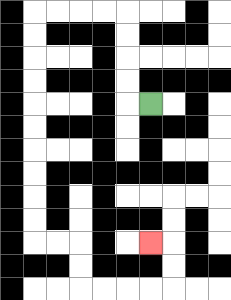{'start': '[6, 4]', 'end': '[6, 10]', 'path_directions': 'L,U,U,U,U,L,L,L,L,D,D,D,D,D,D,D,D,D,D,R,R,D,D,R,R,R,R,U,U,L', 'path_coordinates': '[[6, 4], [5, 4], [5, 3], [5, 2], [5, 1], [5, 0], [4, 0], [3, 0], [2, 0], [1, 0], [1, 1], [1, 2], [1, 3], [1, 4], [1, 5], [1, 6], [1, 7], [1, 8], [1, 9], [1, 10], [2, 10], [3, 10], [3, 11], [3, 12], [4, 12], [5, 12], [6, 12], [7, 12], [7, 11], [7, 10], [6, 10]]'}